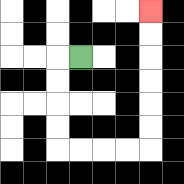{'start': '[3, 2]', 'end': '[6, 0]', 'path_directions': 'L,D,D,D,D,R,R,R,R,U,U,U,U,U,U', 'path_coordinates': '[[3, 2], [2, 2], [2, 3], [2, 4], [2, 5], [2, 6], [3, 6], [4, 6], [5, 6], [6, 6], [6, 5], [6, 4], [6, 3], [6, 2], [6, 1], [6, 0]]'}